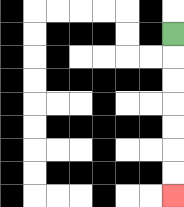{'start': '[7, 1]', 'end': '[7, 8]', 'path_directions': 'D,D,D,D,D,D,D', 'path_coordinates': '[[7, 1], [7, 2], [7, 3], [7, 4], [7, 5], [7, 6], [7, 7], [7, 8]]'}